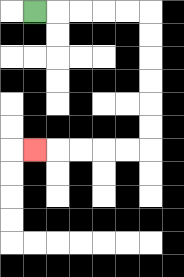{'start': '[1, 0]', 'end': '[1, 6]', 'path_directions': 'R,R,R,R,R,D,D,D,D,D,D,L,L,L,L,L', 'path_coordinates': '[[1, 0], [2, 0], [3, 0], [4, 0], [5, 0], [6, 0], [6, 1], [6, 2], [6, 3], [6, 4], [6, 5], [6, 6], [5, 6], [4, 6], [3, 6], [2, 6], [1, 6]]'}